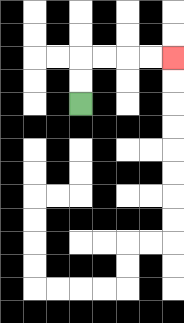{'start': '[3, 4]', 'end': '[7, 2]', 'path_directions': 'U,U,R,R,R,R', 'path_coordinates': '[[3, 4], [3, 3], [3, 2], [4, 2], [5, 2], [6, 2], [7, 2]]'}